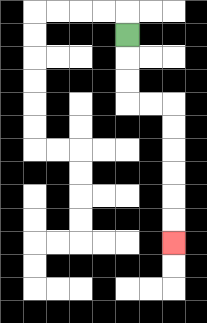{'start': '[5, 1]', 'end': '[7, 10]', 'path_directions': 'D,D,D,R,R,D,D,D,D,D,D', 'path_coordinates': '[[5, 1], [5, 2], [5, 3], [5, 4], [6, 4], [7, 4], [7, 5], [7, 6], [7, 7], [7, 8], [7, 9], [7, 10]]'}